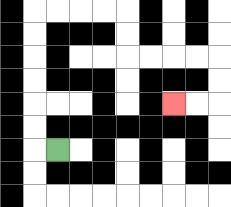{'start': '[2, 6]', 'end': '[7, 4]', 'path_directions': 'L,U,U,U,U,U,U,R,R,R,R,D,D,R,R,R,R,D,D,L,L', 'path_coordinates': '[[2, 6], [1, 6], [1, 5], [1, 4], [1, 3], [1, 2], [1, 1], [1, 0], [2, 0], [3, 0], [4, 0], [5, 0], [5, 1], [5, 2], [6, 2], [7, 2], [8, 2], [9, 2], [9, 3], [9, 4], [8, 4], [7, 4]]'}